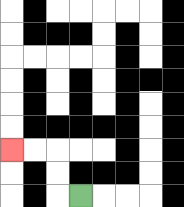{'start': '[3, 8]', 'end': '[0, 6]', 'path_directions': 'L,U,U,L,L', 'path_coordinates': '[[3, 8], [2, 8], [2, 7], [2, 6], [1, 6], [0, 6]]'}